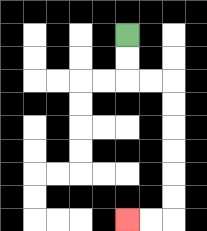{'start': '[5, 1]', 'end': '[5, 9]', 'path_directions': 'D,D,R,R,D,D,D,D,D,D,L,L', 'path_coordinates': '[[5, 1], [5, 2], [5, 3], [6, 3], [7, 3], [7, 4], [7, 5], [7, 6], [7, 7], [7, 8], [7, 9], [6, 9], [5, 9]]'}